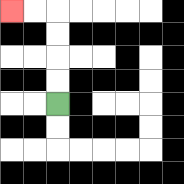{'start': '[2, 4]', 'end': '[0, 0]', 'path_directions': 'U,U,U,U,L,L', 'path_coordinates': '[[2, 4], [2, 3], [2, 2], [2, 1], [2, 0], [1, 0], [0, 0]]'}